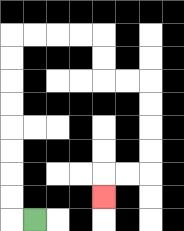{'start': '[1, 9]', 'end': '[4, 8]', 'path_directions': 'L,U,U,U,U,U,U,U,U,R,R,R,R,D,D,R,R,D,D,D,D,L,L,D', 'path_coordinates': '[[1, 9], [0, 9], [0, 8], [0, 7], [0, 6], [0, 5], [0, 4], [0, 3], [0, 2], [0, 1], [1, 1], [2, 1], [3, 1], [4, 1], [4, 2], [4, 3], [5, 3], [6, 3], [6, 4], [6, 5], [6, 6], [6, 7], [5, 7], [4, 7], [4, 8]]'}